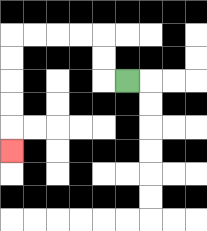{'start': '[5, 3]', 'end': '[0, 6]', 'path_directions': 'L,U,U,L,L,L,L,D,D,D,D,D', 'path_coordinates': '[[5, 3], [4, 3], [4, 2], [4, 1], [3, 1], [2, 1], [1, 1], [0, 1], [0, 2], [0, 3], [0, 4], [0, 5], [0, 6]]'}